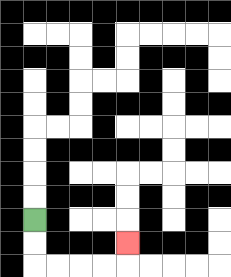{'start': '[1, 9]', 'end': '[5, 10]', 'path_directions': 'D,D,R,R,R,R,U', 'path_coordinates': '[[1, 9], [1, 10], [1, 11], [2, 11], [3, 11], [4, 11], [5, 11], [5, 10]]'}